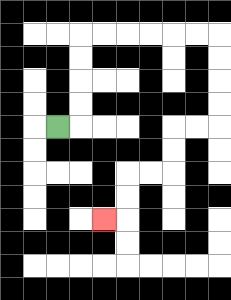{'start': '[2, 5]', 'end': '[4, 9]', 'path_directions': 'R,U,U,U,U,R,R,R,R,R,R,D,D,D,D,L,L,D,D,L,L,D,D,L', 'path_coordinates': '[[2, 5], [3, 5], [3, 4], [3, 3], [3, 2], [3, 1], [4, 1], [5, 1], [6, 1], [7, 1], [8, 1], [9, 1], [9, 2], [9, 3], [9, 4], [9, 5], [8, 5], [7, 5], [7, 6], [7, 7], [6, 7], [5, 7], [5, 8], [5, 9], [4, 9]]'}